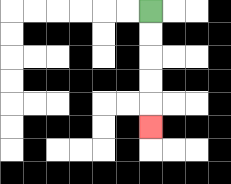{'start': '[6, 0]', 'end': '[6, 5]', 'path_directions': 'D,D,D,D,D', 'path_coordinates': '[[6, 0], [6, 1], [6, 2], [6, 3], [6, 4], [6, 5]]'}